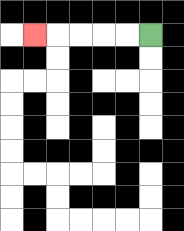{'start': '[6, 1]', 'end': '[1, 1]', 'path_directions': 'L,L,L,L,L', 'path_coordinates': '[[6, 1], [5, 1], [4, 1], [3, 1], [2, 1], [1, 1]]'}